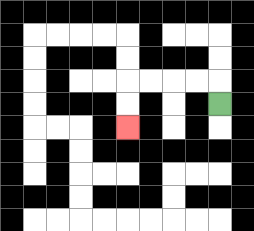{'start': '[9, 4]', 'end': '[5, 5]', 'path_directions': 'U,L,L,L,L,D,D', 'path_coordinates': '[[9, 4], [9, 3], [8, 3], [7, 3], [6, 3], [5, 3], [5, 4], [5, 5]]'}